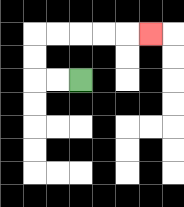{'start': '[3, 3]', 'end': '[6, 1]', 'path_directions': 'L,L,U,U,R,R,R,R,R', 'path_coordinates': '[[3, 3], [2, 3], [1, 3], [1, 2], [1, 1], [2, 1], [3, 1], [4, 1], [5, 1], [6, 1]]'}